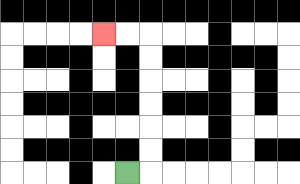{'start': '[5, 7]', 'end': '[4, 1]', 'path_directions': 'R,U,U,U,U,U,U,L,L', 'path_coordinates': '[[5, 7], [6, 7], [6, 6], [6, 5], [6, 4], [6, 3], [6, 2], [6, 1], [5, 1], [4, 1]]'}